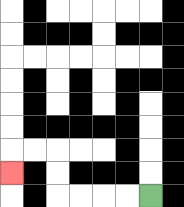{'start': '[6, 8]', 'end': '[0, 7]', 'path_directions': 'L,L,L,L,U,U,L,L,D', 'path_coordinates': '[[6, 8], [5, 8], [4, 8], [3, 8], [2, 8], [2, 7], [2, 6], [1, 6], [0, 6], [0, 7]]'}